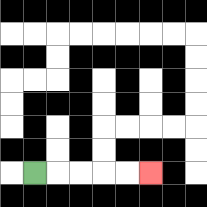{'start': '[1, 7]', 'end': '[6, 7]', 'path_directions': 'R,R,R,R,R', 'path_coordinates': '[[1, 7], [2, 7], [3, 7], [4, 7], [5, 7], [6, 7]]'}